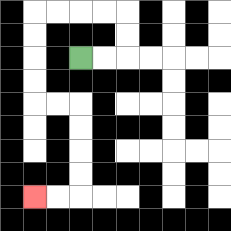{'start': '[3, 2]', 'end': '[1, 8]', 'path_directions': 'R,R,U,U,L,L,L,L,D,D,D,D,R,R,D,D,D,D,L,L', 'path_coordinates': '[[3, 2], [4, 2], [5, 2], [5, 1], [5, 0], [4, 0], [3, 0], [2, 0], [1, 0], [1, 1], [1, 2], [1, 3], [1, 4], [2, 4], [3, 4], [3, 5], [3, 6], [3, 7], [3, 8], [2, 8], [1, 8]]'}